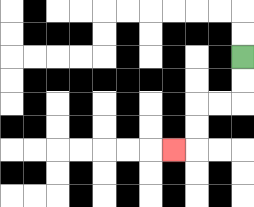{'start': '[10, 2]', 'end': '[7, 6]', 'path_directions': 'D,D,L,L,D,D,L', 'path_coordinates': '[[10, 2], [10, 3], [10, 4], [9, 4], [8, 4], [8, 5], [8, 6], [7, 6]]'}